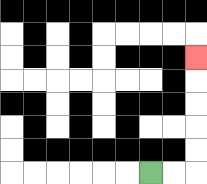{'start': '[6, 7]', 'end': '[8, 2]', 'path_directions': 'R,R,U,U,U,U,U', 'path_coordinates': '[[6, 7], [7, 7], [8, 7], [8, 6], [8, 5], [8, 4], [8, 3], [8, 2]]'}